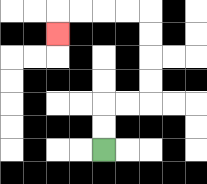{'start': '[4, 6]', 'end': '[2, 1]', 'path_directions': 'U,U,R,R,U,U,U,U,L,L,L,L,D', 'path_coordinates': '[[4, 6], [4, 5], [4, 4], [5, 4], [6, 4], [6, 3], [6, 2], [6, 1], [6, 0], [5, 0], [4, 0], [3, 0], [2, 0], [2, 1]]'}